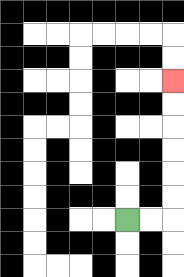{'start': '[5, 9]', 'end': '[7, 3]', 'path_directions': 'R,R,U,U,U,U,U,U', 'path_coordinates': '[[5, 9], [6, 9], [7, 9], [7, 8], [7, 7], [7, 6], [7, 5], [7, 4], [7, 3]]'}